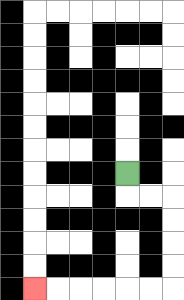{'start': '[5, 7]', 'end': '[1, 12]', 'path_directions': 'D,R,R,D,D,D,D,L,L,L,L,L,L', 'path_coordinates': '[[5, 7], [5, 8], [6, 8], [7, 8], [7, 9], [7, 10], [7, 11], [7, 12], [6, 12], [5, 12], [4, 12], [3, 12], [2, 12], [1, 12]]'}